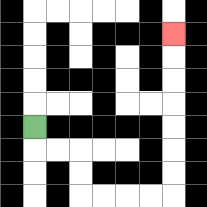{'start': '[1, 5]', 'end': '[7, 1]', 'path_directions': 'D,R,R,D,D,R,R,R,R,U,U,U,U,U,U,U', 'path_coordinates': '[[1, 5], [1, 6], [2, 6], [3, 6], [3, 7], [3, 8], [4, 8], [5, 8], [6, 8], [7, 8], [7, 7], [7, 6], [7, 5], [7, 4], [7, 3], [7, 2], [7, 1]]'}